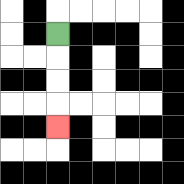{'start': '[2, 1]', 'end': '[2, 5]', 'path_directions': 'D,D,D,D', 'path_coordinates': '[[2, 1], [2, 2], [2, 3], [2, 4], [2, 5]]'}